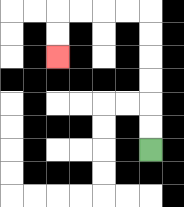{'start': '[6, 6]', 'end': '[2, 2]', 'path_directions': 'U,U,U,U,U,U,L,L,L,L,D,D', 'path_coordinates': '[[6, 6], [6, 5], [6, 4], [6, 3], [6, 2], [6, 1], [6, 0], [5, 0], [4, 0], [3, 0], [2, 0], [2, 1], [2, 2]]'}